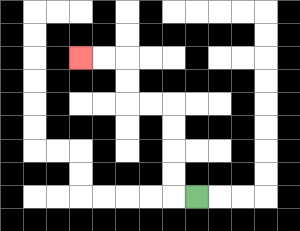{'start': '[8, 8]', 'end': '[3, 2]', 'path_directions': 'L,U,U,U,U,L,L,U,U,L,L', 'path_coordinates': '[[8, 8], [7, 8], [7, 7], [7, 6], [7, 5], [7, 4], [6, 4], [5, 4], [5, 3], [5, 2], [4, 2], [3, 2]]'}